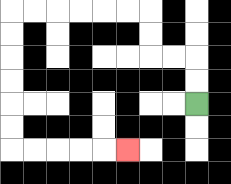{'start': '[8, 4]', 'end': '[5, 6]', 'path_directions': 'U,U,L,L,U,U,L,L,L,L,L,L,D,D,D,D,D,D,R,R,R,R,R', 'path_coordinates': '[[8, 4], [8, 3], [8, 2], [7, 2], [6, 2], [6, 1], [6, 0], [5, 0], [4, 0], [3, 0], [2, 0], [1, 0], [0, 0], [0, 1], [0, 2], [0, 3], [0, 4], [0, 5], [0, 6], [1, 6], [2, 6], [3, 6], [4, 6], [5, 6]]'}